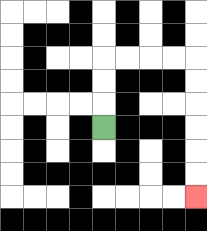{'start': '[4, 5]', 'end': '[8, 8]', 'path_directions': 'U,U,U,R,R,R,R,D,D,D,D,D,D', 'path_coordinates': '[[4, 5], [4, 4], [4, 3], [4, 2], [5, 2], [6, 2], [7, 2], [8, 2], [8, 3], [8, 4], [8, 5], [8, 6], [8, 7], [8, 8]]'}